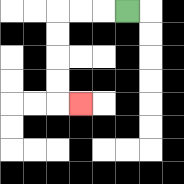{'start': '[5, 0]', 'end': '[3, 4]', 'path_directions': 'L,L,L,D,D,D,D,R', 'path_coordinates': '[[5, 0], [4, 0], [3, 0], [2, 0], [2, 1], [2, 2], [2, 3], [2, 4], [3, 4]]'}